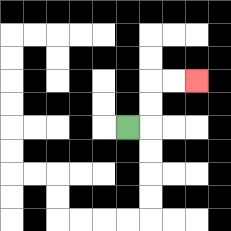{'start': '[5, 5]', 'end': '[8, 3]', 'path_directions': 'R,U,U,R,R', 'path_coordinates': '[[5, 5], [6, 5], [6, 4], [6, 3], [7, 3], [8, 3]]'}